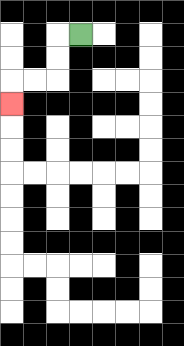{'start': '[3, 1]', 'end': '[0, 4]', 'path_directions': 'L,D,D,L,L,D', 'path_coordinates': '[[3, 1], [2, 1], [2, 2], [2, 3], [1, 3], [0, 3], [0, 4]]'}